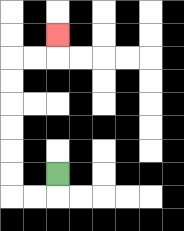{'start': '[2, 7]', 'end': '[2, 1]', 'path_directions': 'D,L,L,U,U,U,U,U,U,R,R,U', 'path_coordinates': '[[2, 7], [2, 8], [1, 8], [0, 8], [0, 7], [0, 6], [0, 5], [0, 4], [0, 3], [0, 2], [1, 2], [2, 2], [2, 1]]'}